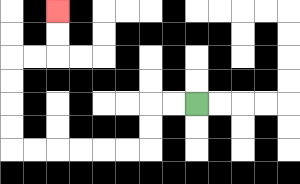{'start': '[8, 4]', 'end': '[2, 0]', 'path_directions': 'L,L,D,D,L,L,L,L,L,L,U,U,U,U,R,R,U,U', 'path_coordinates': '[[8, 4], [7, 4], [6, 4], [6, 5], [6, 6], [5, 6], [4, 6], [3, 6], [2, 6], [1, 6], [0, 6], [0, 5], [0, 4], [0, 3], [0, 2], [1, 2], [2, 2], [2, 1], [2, 0]]'}